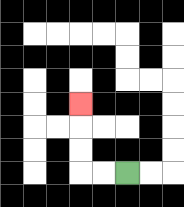{'start': '[5, 7]', 'end': '[3, 4]', 'path_directions': 'L,L,U,U,U', 'path_coordinates': '[[5, 7], [4, 7], [3, 7], [3, 6], [3, 5], [3, 4]]'}